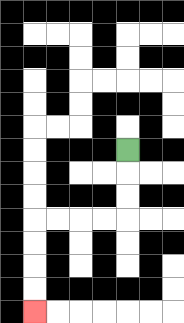{'start': '[5, 6]', 'end': '[1, 13]', 'path_directions': 'D,D,D,L,L,L,L,D,D,D,D', 'path_coordinates': '[[5, 6], [5, 7], [5, 8], [5, 9], [4, 9], [3, 9], [2, 9], [1, 9], [1, 10], [1, 11], [1, 12], [1, 13]]'}